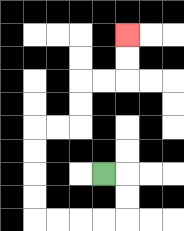{'start': '[4, 7]', 'end': '[5, 1]', 'path_directions': 'R,D,D,L,L,L,L,U,U,U,U,R,R,U,U,R,R,U,U', 'path_coordinates': '[[4, 7], [5, 7], [5, 8], [5, 9], [4, 9], [3, 9], [2, 9], [1, 9], [1, 8], [1, 7], [1, 6], [1, 5], [2, 5], [3, 5], [3, 4], [3, 3], [4, 3], [5, 3], [5, 2], [5, 1]]'}